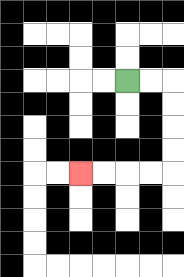{'start': '[5, 3]', 'end': '[3, 7]', 'path_directions': 'R,R,D,D,D,D,L,L,L,L', 'path_coordinates': '[[5, 3], [6, 3], [7, 3], [7, 4], [7, 5], [7, 6], [7, 7], [6, 7], [5, 7], [4, 7], [3, 7]]'}